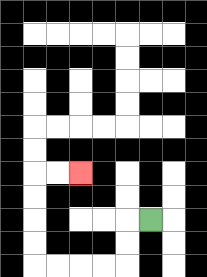{'start': '[6, 9]', 'end': '[3, 7]', 'path_directions': 'L,D,D,L,L,L,L,U,U,U,U,R,R', 'path_coordinates': '[[6, 9], [5, 9], [5, 10], [5, 11], [4, 11], [3, 11], [2, 11], [1, 11], [1, 10], [1, 9], [1, 8], [1, 7], [2, 7], [3, 7]]'}